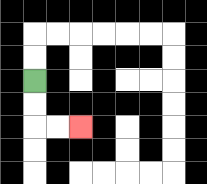{'start': '[1, 3]', 'end': '[3, 5]', 'path_directions': 'D,D,R,R', 'path_coordinates': '[[1, 3], [1, 4], [1, 5], [2, 5], [3, 5]]'}